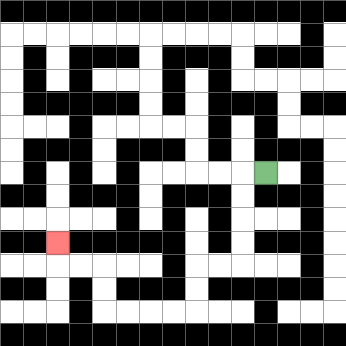{'start': '[11, 7]', 'end': '[2, 10]', 'path_directions': 'L,D,D,D,D,L,L,D,D,L,L,L,L,U,U,L,L,U', 'path_coordinates': '[[11, 7], [10, 7], [10, 8], [10, 9], [10, 10], [10, 11], [9, 11], [8, 11], [8, 12], [8, 13], [7, 13], [6, 13], [5, 13], [4, 13], [4, 12], [4, 11], [3, 11], [2, 11], [2, 10]]'}